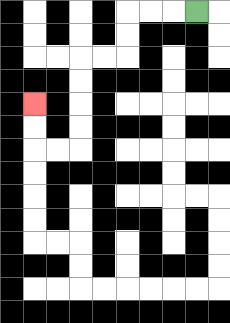{'start': '[8, 0]', 'end': '[1, 4]', 'path_directions': 'L,L,L,D,D,L,L,D,D,D,D,L,L,U,U', 'path_coordinates': '[[8, 0], [7, 0], [6, 0], [5, 0], [5, 1], [5, 2], [4, 2], [3, 2], [3, 3], [3, 4], [3, 5], [3, 6], [2, 6], [1, 6], [1, 5], [1, 4]]'}